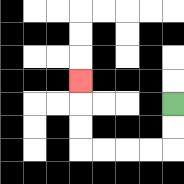{'start': '[7, 4]', 'end': '[3, 3]', 'path_directions': 'D,D,L,L,L,L,U,U,U', 'path_coordinates': '[[7, 4], [7, 5], [7, 6], [6, 6], [5, 6], [4, 6], [3, 6], [3, 5], [3, 4], [3, 3]]'}